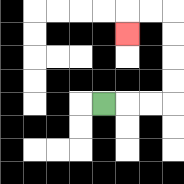{'start': '[4, 4]', 'end': '[5, 1]', 'path_directions': 'R,R,R,U,U,U,U,L,L,D', 'path_coordinates': '[[4, 4], [5, 4], [6, 4], [7, 4], [7, 3], [7, 2], [7, 1], [7, 0], [6, 0], [5, 0], [5, 1]]'}